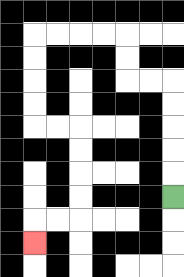{'start': '[7, 8]', 'end': '[1, 10]', 'path_directions': 'U,U,U,U,U,L,L,U,U,L,L,L,L,D,D,D,D,R,R,D,D,D,D,L,L,D', 'path_coordinates': '[[7, 8], [7, 7], [7, 6], [7, 5], [7, 4], [7, 3], [6, 3], [5, 3], [5, 2], [5, 1], [4, 1], [3, 1], [2, 1], [1, 1], [1, 2], [1, 3], [1, 4], [1, 5], [2, 5], [3, 5], [3, 6], [3, 7], [3, 8], [3, 9], [2, 9], [1, 9], [1, 10]]'}